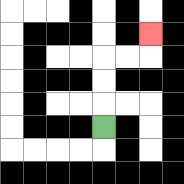{'start': '[4, 5]', 'end': '[6, 1]', 'path_directions': 'U,U,U,R,R,U', 'path_coordinates': '[[4, 5], [4, 4], [4, 3], [4, 2], [5, 2], [6, 2], [6, 1]]'}